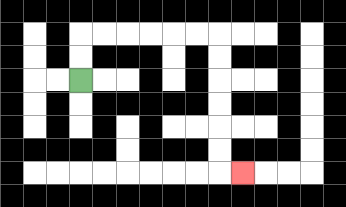{'start': '[3, 3]', 'end': '[10, 7]', 'path_directions': 'U,U,R,R,R,R,R,R,D,D,D,D,D,D,R', 'path_coordinates': '[[3, 3], [3, 2], [3, 1], [4, 1], [5, 1], [6, 1], [7, 1], [8, 1], [9, 1], [9, 2], [9, 3], [9, 4], [9, 5], [9, 6], [9, 7], [10, 7]]'}